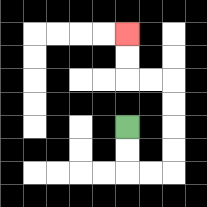{'start': '[5, 5]', 'end': '[5, 1]', 'path_directions': 'D,D,R,R,U,U,U,U,L,L,U,U', 'path_coordinates': '[[5, 5], [5, 6], [5, 7], [6, 7], [7, 7], [7, 6], [7, 5], [7, 4], [7, 3], [6, 3], [5, 3], [5, 2], [5, 1]]'}